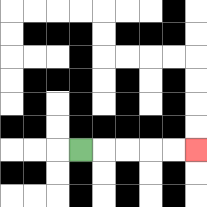{'start': '[3, 6]', 'end': '[8, 6]', 'path_directions': 'R,R,R,R,R', 'path_coordinates': '[[3, 6], [4, 6], [5, 6], [6, 6], [7, 6], [8, 6]]'}